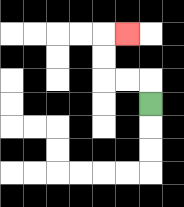{'start': '[6, 4]', 'end': '[5, 1]', 'path_directions': 'U,L,L,U,U,R', 'path_coordinates': '[[6, 4], [6, 3], [5, 3], [4, 3], [4, 2], [4, 1], [5, 1]]'}